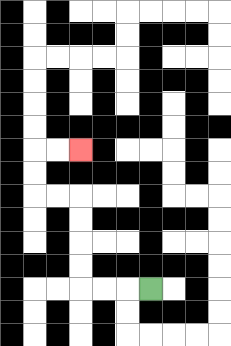{'start': '[6, 12]', 'end': '[3, 6]', 'path_directions': 'L,L,L,U,U,U,U,L,L,U,U,R,R', 'path_coordinates': '[[6, 12], [5, 12], [4, 12], [3, 12], [3, 11], [3, 10], [3, 9], [3, 8], [2, 8], [1, 8], [1, 7], [1, 6], [2, 6], [3, 6]]'}